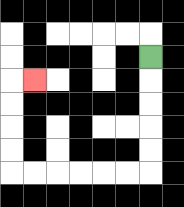{'start': '[6, 2]', 'end': '[1, 3]', 'path_directions': 'D,D,D,D,D,L,L,L,L,L,L,U,U,U,U,R', 'path_coordinates': '[[6, 2], [6, 3], [6, 4], [6, 5], [6, 6], [6, 7], [5, 7], [4, 7], [3, 7], [2, 7], [1, 7], [0, 7], [0, 6], [0, 5], [0, 4], [0, 3], [1, 3]]'}